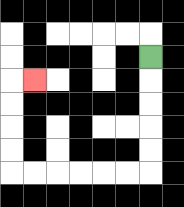{'start': '[6, 2]', 'end': '[1, 3]', 'path_directions': 'D,D,D,D,D,L,L,L,L,L,L,U,U,U,U,R', 'path_coordinates': '[[6, 2], [6, 3], [6, 4], [6, 5], [6, 6], [6, 7], [5, 7], [4, 7], [3, 7], [2, 7], [1, 7], [0, 7], [0, 6], [0, 5], [0, 4], [0, 3], [1, 3]]'}